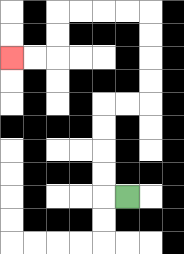{'start': '[5, 8]', 'end': '[0, 2]', 'path_directions': 'L,U,U,U,U,R,R,U,U,U,U,L,L,L,L,D,D,L,L', 'path_coordinates': '[[5, 8], [4, 8], [4, 7], [4, 6], [4, 5], [4, 4], [5, 4], [6, 4], [6, 3], [6, 2], [6, 1], [6, 0], [5, 0], [4, 0], [3, 0], [2, 0], [2, 1], [2, 2], [1, 2], [0, 2]]'}